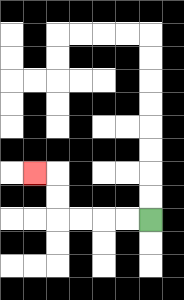{'start': '[6, 9]', 'end': '[1, 7]', 'path_directions': 'L,L,L,L,U,U,L', 'path_coordinates': '[[6, 9], [5, 9], [4, 9], [3, 9], [2, 9], [2, 8], [2, 7], [1, 7]]'}